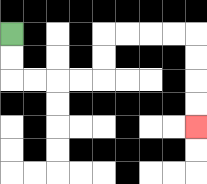{'start': '[0, 1]', 'end': '[8, 5]', 'path_directions': 'D,D,R,R,R,R,U,U,R,R,R,R,D,D,D,D', 'path_coordinates': '[[0, 1], [0, 2], [0, 3], [1, 3], [2, 3], [3, 3], [4, 3], [4, 2], [4, 1], [5, 1], [6, 1], [7, 1], [8, 1], [8, 2], [8, 3], [8, 4], [8, 5]]'}